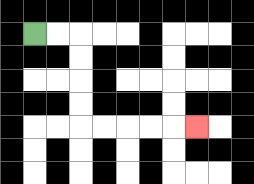{'start': '[1, 1]', 'end': '[8, 5]', 'path_directions': 'R,R,D,D,D,D,R,R,R,R,R', 'path_coordinates': '[[1, 1], [2, 1], [3, 1], [3, 2], [3, 3], [3, 4], [3, 5], [4, 5], [5, 5], [6, 5], [7, 5], [8, 5]]'}